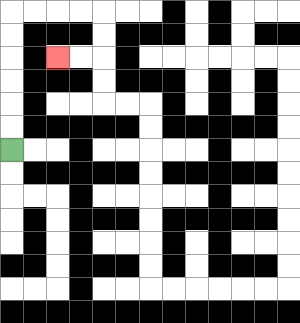{'start': '[0, 6]', 'end': '[2, 2]', 'path_directions': 'U,U,U,U,U,U,R,R,R,R,D,D,L,L', 'path_coordinates': '[[0, 6], [0, 5], [0, 4], [0, 3], [0, 2], [0, 1], [0, 0], [1, 0], [2, 0], [3, 0], [4, 0], [4, 1], [4, 2], [3, 2], [2, 2]]'}